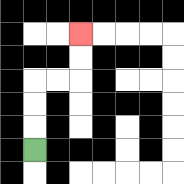{'start': '[1, 6]', 'end': '[3, 1]', 'path_directions': 'U,U,U,R,R,U,U', 'path_coordinates': '[[1, 6], [1, 5], [1, 4], [1, 3], [2, 3], [3, 3], [3, 2], [3, 1]]'}